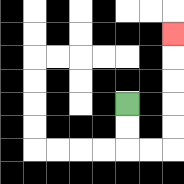{'start': '[5, 4]', 'end': '[7, 1]', 'path_directions': 'D,D,R,R,U,U,U,U,U', 'path_coordinates': '[[5, 4], [5, 5], [5, 6], [6, 6], [7, 6], [7, 5], [7, 4], [7, 3], [7, 2], [7, 1]]'}